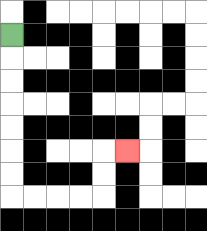{'start': '[0, 1]', 'end': '[5, 6]', 'path_directions': 'D,D,D,D,D,D,D,R,R,R,R,U,U,R', 'path_coordinates': '[[0, 1], [0, 2], [0, 3], [0, 4], [0, 5], [0, 6], [0, 7], [0, 8], [1, 8], [2, 8], [3, 8], [4, 8], [4, 7], [4, 6], [5, 6]]'}